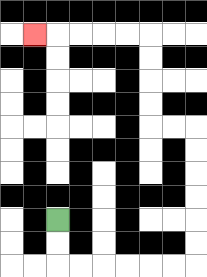{'start': '[2, 9]', 'end': '[1, 1]', 'path_directions': 'D,D,R,R,R,R,R,R,U,U,U,U,U,U,L,L,U,U,U,U,L,L,L,L,L', 'path_coordinates': '[[2, 9], [2, 10], [2, 11], [3, 11], [4, 11], [5, 11], [6, 11], [7, 11], [8, 11], [8, 10], [8, 9], [8, 8], [8, 7], [8, 6], [8, 5], [7, 5], [6, 5], [6, 4], [6, 3], [6, 2], [6, 1], [5, 1], [4, 1], [3, 1], [2, 1], [1, 1]]'}